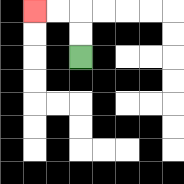{'start': '[3, 2]', 'end': '[1, 0]', 'path_directions': 'U,U,L,L', 'path_coordinates': '[[3, 2], [3, 1], [3, 0], [2, 0], [1, 0]]'}